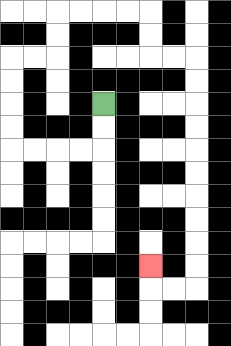{'start': '[4, 4]', 'end': '[6, 11]', 'path_directions': 'D,D,L,L,L,L,U,U,U,U,R,R,U,U,R,R,R,R,D,D,R,R,D,D,D,D,D,D,D,D,D,D,L,L,U', 'path_coordinates': '[[4, 4], [4, 5], [4, 6], [3, 6], [2, 6], [1, 6], [0, 6], [0, 5], [0, 4], [0, 3], [0, 2], [1, 2], [2, 2], [2, 1], [2, 0], [3, 0], [4, 0], [5, 0], [6, 0], [6, 1], [6, 2], [7, 2], [8, 2], [8, 3], [8, 4], [8, 5], [8, 6], [8, 7], [8, 8], [8, 9], [8, 10], [8, 11], [8, 12], [7, 12], [6, 12], [6, 11]]'}